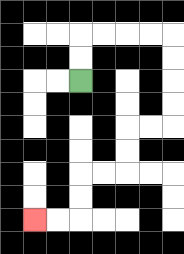{'start': '[3, 3]', 'end': '[1, 9]', 'path_directions': 'U,U,R,R,R,R,D,D,D,D,L,L,D,D,L,L,D,D,L,L', 'path_coordinates': '[[3, 3], [3, 2], [3, 1], [4, 1], [5, 1], [6, 1], [7, 1], [7, 2], [7, 3], [7, 4], [7, 5], [6, 5], [5, 5], [5, 6], [5, 7], [4, 7], [3, 7], [3, 8], [3, 9], [2, 9], [1, 9]]'}